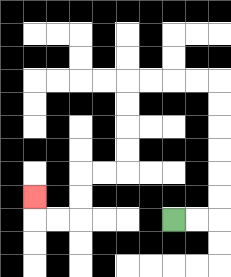{'start': '[7, 9]', 'end': '[1, 8]', 'path_directions': 'R,R,U,U,U,U,U,U,L,L,L,L,D,D,D,D,L,L,D,D,L,L,U', 'path_coordinates': '[[7, 9], [8, 9], [9, 9], [9, 8], [9, 7], [9, 6], [9, 5], [9, 4], [9, 3], [8, 3], [7, 3], [6, 3], [5, 3], [5, 4], [5, 5], [5, 6], [5, 7], [4, 7], [3, 7], [3, 8], [3, 9], [2, 9], [1, 9], [1, 8]]'}